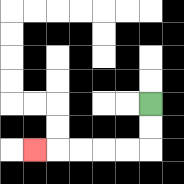{'start': '[6, 4]', 'end': '[1, 6]', 'path_directions': 'D,D,L,L,L,L,L', 'path_coordinates': '[[6, 4], [6, 5], [6, 6], [5, 6], [4, 6], [3, 6], [2, 6], [1, 6]]'}